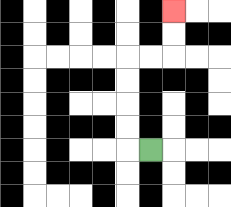{'start': '[6, 6]', 'end': '[7, 0]', 'path_directions': 'L,U,U,U,U,R,R,U,U', 'path_coordinates': '[[6, 6], [5, 6], [5, 5], [5, 4], [5, 3], [5, 2], [6, 2], [7, 2], [7, 1], [7, 0]]'}